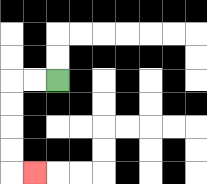{'start': '[2, 3]', 'end': '[1, 7]', 'path_directions': 'L,L,D,D,D,D,R', 'path_coordinates': '[[2, 3], [1, 3], [0, 3], [0, 4], [0, 5], [0, 6], [0, 7], [1, 7]]'}